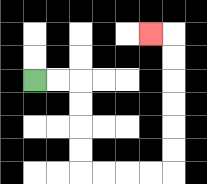{'start': '[1, 3]', 'end': '[6, 1]', 'path_directions': 'R,R,D,D,D,D,R,R,R,R,U,U,U,U,U,U,L', 'path_coordinates': '[[1, 3], [2, 3], [3, 3], [3, 4], [3, 5], [3, 6], [3, 7], [4, 7], [5, 7], [6, 7], [7, 7], [7, 6], [7, 5], [7, 4], [7, 3], [7, 2], [7, 1], [6, 1]]'}